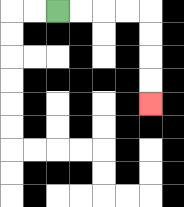{'start': '[2, 0]', 'end': '[6, 4]', 'path_directions': 'R,R,R,R,D,D,D,D', 'path_coordinates': '[[2, 0], [3, 0], [4, 0], [5, 0], [6, 0], [6, 1], [6, 2], [6, 3], [6, 4]]'}